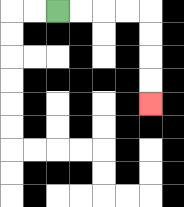{'start': '[2, 0]', 'end': '[6, 4]', 'path_directions': 'R,R,R,R,D,D,D,D', 'path_coordinates': '[[2, 0], [3, 0], [4, 0], [5, 0], [6, 0], [6, 1], [6, 2], [6, 3], [6, 4]]'}